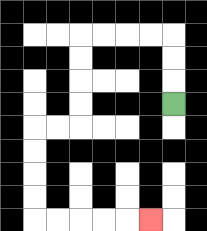{'start': '[7, 4]', 'end': '[6, 9]', 'path_directions': 'U,U,U,L,L,L,L,D,D,D,D,L,L,D,D,D,D,R,R,R,R,R', 'path_coordinates': '[[7, 4], [7, 3], [7, 2], [7, 1], [6, 1], [5, 1], [4, 1], [3, 1], [3, 2], [3, 3], [3, 4], [3, 5], [2, 5], [1, 5], [1, 6], [1, 7], [1, 8], [1, 9], [2, 9], [3, 9], [4, 9], [5, 9], [6, 9]]'}